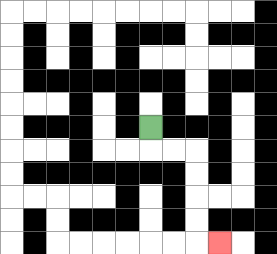{'start': '[6, 5]', 'end': '[9, 10]', 'path_directions': 'D,R,R,D,D,D,D,R', 'path_coordinates': '[[6, 5], [6, 6], [7, 6], [8, 6], [8, 7], [8, 8], [8, 9], [8, 10], [9, 10]]'}